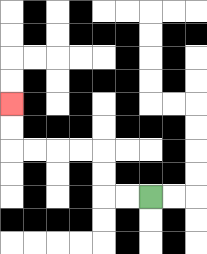{'start': '[6, 8]', 'end': '[0, 4]', 'path_directions': 'L,L,U,U,L,L,L,L,U,U', 'path_coordinates': '[[6, 8], [5, 8], [4, 8], [4, 7], [4, 6], [3, 6], [2, 6], [1, 6], [0, 6], [0, 5], [0, 4]]'}